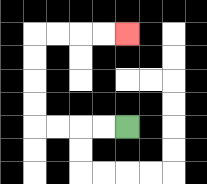{'start': '[5, 5]', 'end': '[5, 1]', 'path_directions': 'L,L,L,L,U,U,U,U,R,R,R,R', 'path_coordinates': '[[5, 5], [4, 5], [3, 5], [2, 5], [1, 5], [1, 4], [1, 3], [1, 2], [1, 1], [2, 1], [3, 1], [4, 1], [5, 1]]'}